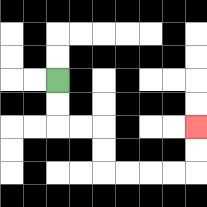{'start': '[2, 3]', 'end': '[8, 5]', 'path_directions': 'D,D,R,R,D,D,R,R,R,R,U,U', 'path_coordinates': '[[2, 3], [2, 4], [2, 5], [3, 5], [4, 5], [4, 6], [4, 7], [5, 7], [6, 7], [7, 7], [8, 7], [8, 6], [8, 5]]'}